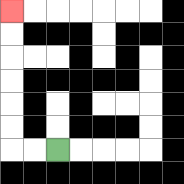{'start': '[2, 6]', 'end': '[0, 0]', 'path_directions': 'L,L,U,U,U,U,U,U', 'path_coordinates': '[[2, 6], [1, 6], [0, 6], [0, 5], [0, 4], [0, 3], [0, 2], [0, 1], [0, 0]]'}